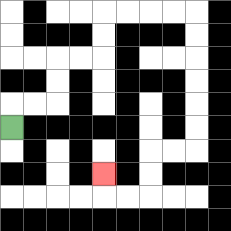{'start': '[0, 5]', 'end': '[4, 7]', 'path_directions': 'U,R,R,U,U,R,R,U,U,R,R,R,R,D,D,D,D,D,D,L,L,D,D,L,L,U', 'path_coordinates': '[[0, 5], [0, 4], [1, 4], [2, 4], [2, 3], [2, 2], [3, 2], [4, 2], [4, 1], [4, 0], [5, 0], [6, 0], [7, 0], [8, 0], [8, 1], [8, 2], [8, 3], [8, 4], [8, 5], [8, 6], [7, 6], [6, 6], [6, 7], [6, 8], [5, 8], [4, 8], [4, 7]]'}